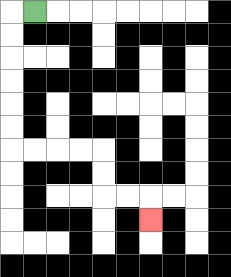{'start': '[1, 0]', 'end': '[6, 9]', 'path_directions': 'L,D,D,D,D,D,D,R,R,R,R,D,D,R,R,D', 'path_coordinates': '[[1, 0], [0, 0], [0, 1], [0, 2], [0, 3], [0, 4], [0, 5], [0, 6], [1, 6], [2, 6], [3, 6], [4, 6], [4, 7], [4, 8], [5, 8], [6, 8], [6, 9]]'}